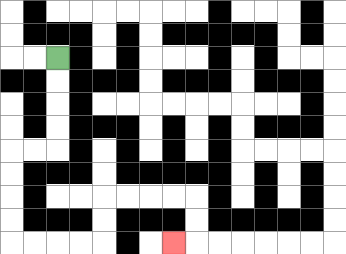{'start': '[2, 2]', 'end': '[7, 10]', 'path_directions': 'D,D,D,D,L,L,D,D,D,D,R,R,R,R,U,U,R,R,R,R,D,D,L', 'path_coordinates': '[[2, 2], [2, 3], [2, 4], [2, 5], [2, 6], [1, 6], [0, 6], [0, 7], [0, 8], [0, 9], [0, 10], [1, 10], [2, 10], [3, 10], [4, 10], [4, 9], [4, 8], [5, 8], [6, 8], [7, 8], [8, 8], [8, 9], [8, 10], [7, 10]]'}